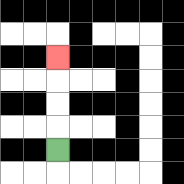{'start': '[2, 6]', 'end': '[2, 2]', 'path_directions': 'U,U,U,U', 'path_coordinates': '[[2, 6], [2, 5], [2, 4], [2, 3], [2, 2]]'}